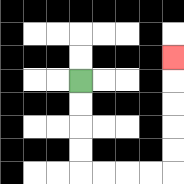{'start': '[3, 3]', 'end': '[7, 2]', 'path_directions': 'D,D,D,D,R,R,R,R,U,U,U,U,U', 'path_coordinates': '[[3, 3], [3, 4], [3, 5], [3, 6], [3, 7], [4, 7], [5, 7], [6, 7], [7, 7], [7, 6], [7, 5], [7, 4], [7, 3], [7, 2]]'}